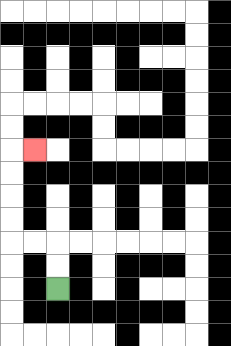{'start': '[2, 12]', 'end': '[1, 6]', 'path_directions': 'U,U,L,L,U,U,U,U,R', 'path_coordinates': '[[2, 12], [2, 11], [2, 10], [1, 10], [0, 10], [0, 9], [0, 8], [0, 7], [0, 6], [1, 6]]'}